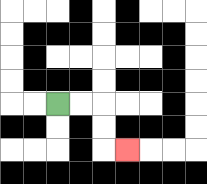{'start': '[2, 4]', 'end': '[5, 6]', 'path_directions': 'R,R,D,D,R', 'path_coordinates': '[[2, 4], [3, 4], [4, 4], [4, 5], [4, 6], [5, 6]]'}